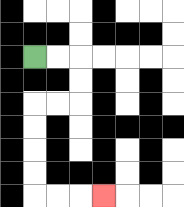{'start': '[1, 2]', 'end': '[4, 8]', 'path_directions': 'R,R,D,D,L,L,D,D,D,D,R,R,R', 'path_coordinates': '[[1, 2], [2, 2], [3, 2], [3, 3], [3, 4], [2, 4], [1, 4], [1, 5], [1, 6], [1, 7], [1, 8], [2, 8], [3, 8], [4, 8]]'}